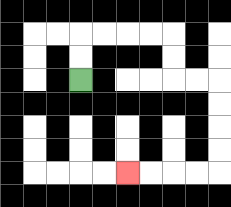{'start': '[3, 3]', 'end': '[5, 7]', 'path_directions': 'U,U,R,R,R,R,D,D,R,R,D,D,D,D,L,L,L,L', 'path_coordinates': '[[3, 3], [3, 2], [3, 1], [4, 1], [5, 1], [6, 1], [7, 1], [7, 2], [7, 3], [8, 3], [9, 3], [9, 4], [9, 5], [9, 6], [9, 7], [8, 7], [7, 7], [6, 7], [5, 7]]'}